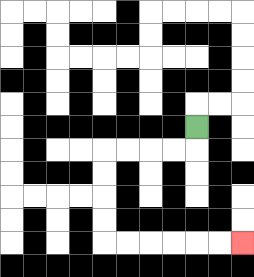{'start': '[8, 5]', 'end': '[10, 10]', 'path_directions': 'D,L,L,L,L,D,D,D,D,R,R,R,R,R,R', 'path_coordinates': '[[8, 5], [8, 6], [7, 6], [6, 6], [5, 6], [4, 6], [4, 7], [4, 8], [4, 9], [4, 10], [5, 10], [6, 10], [7, 10], [8, 10], [9, 10], [10, 10]]'}